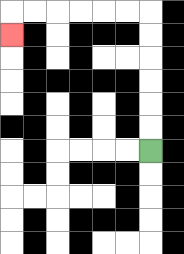{'start': '[6, 6]', 'end': '[0, 1]', 'path_directions': 'U,U,U,U,U,U,L,L,L,L,L,L,D', 'path_coordinates': '[[6, 6], [6, 5], [6, 4], [6, 3], [6, 2], [6, 1], [6, 0], [5, 0], [4, 0], [3, 0], [2, 0], [1, 0], [0, 0], [0, 1]]'}